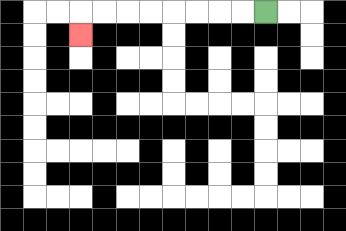{'start': '[11, 0]', 'end': '[3, 1]', 'path_directions': 'L,L,L,L,L,L,L,L,D', 'path_coordinates': '[[11, 0], [10, 0], [9, 0], [8, 0], [7, 0], [6, 0], [5, 0], [4, 0], [3, 0], [3, 1]]'}